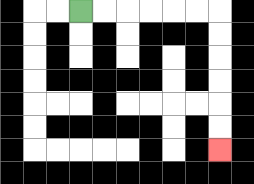{'start': '[3, 0]', 'end': '[9, 6]', 'path_directions': 'R,R,R,R,R,R,D,D,D,D,D,D', 'path_coordinates': '[[3, 0], [4, 0], [5, 0], [6, 0], [7, 0], [8, 0], [9, 0], [9, 1], [9, 2], [9, 3], [9, 4], [9, 5], [9, 6]]'}